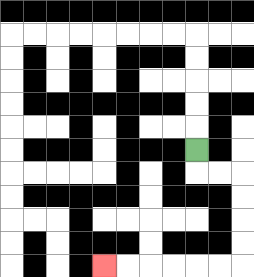{'start': '[8, 6]', 'end': '[4, 11]', 'path_directions': 'D,R,R,D,D,D,D,L,L,L,L,L,L', 'path_coordinates': '[[8, 6], [8, 7], [9, 7], [10, 7], [10, 8], [10, 9], [10, 10], [10, 11], [9, 11], [8, 11], [7, 11], [6, 11], [5, 11], [4, 11]]'}